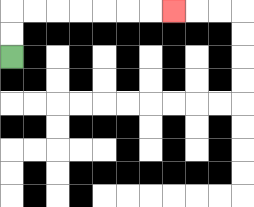{'start': '[0, 2]', 'end': '[7, 0]', 'path_directions': 'U,U,R,R,R,R,R,R,R', 'path_coordinates': '[[0, 2], [0, 1], [0, 0], [1, 0], [2, 0], [3, 0], [4, 0], [5, 0], [6, 0], [7, 0]]'}